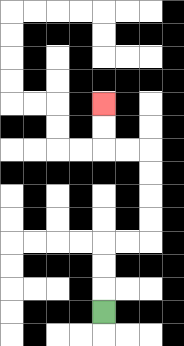{'start': '[4, 13]', 'end': '[4, 4]', 'path_directions': 'U,U,U,R,R,U,U,U,U,L,L,U,U', 'path_coordinates': '[[4, 13], [4, 12], [4, 11], [4, 10], [5, 10], [6, 10], [6, 9], [6, 8], [6, 7], [6, 6], [5, 6], [4, 6], [4, 5], [4, 4]]'}